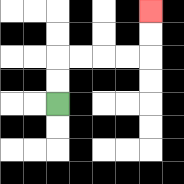{'start': '[2, 4]', 'end': '[6, 0]', 'path_directions': 'U,U,R,R,R,R,U,U', 'path_coordinates': '[[2, 4], [2, 3], [2, 2], [3, 2], [4, 2], [5, 2], [6, 2], [6, 1], [6, 0]]'}